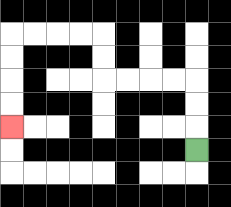{'start': '[8, 6]', 'end': '[0, 5]', 'path_directions': 'U,U,U,L,L,L,L,U,U,L,L,L,L,D,D,D,D', 'path_coordinates': '[[8, 6], [8, 5], [8, 4], [8, 3], [7, 3], [6, 3], [5, 3], [4, 3], [4, 2], [4, 1], [3, 1], [2, 1], [1, 1], [0, 1], [0, 2], [0, 3], [0, 4], [0, 5]]'}